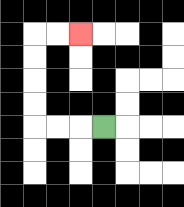{'start': '[4, 5]', 'end': '[3, 1]', 'path_directions': 'L,L,L,U,U,U,U,R,R', 'path_coordinates': '[[4, 5], [3, 5], [2, 5], [1, 5], [1, 4], [1, 3], [1, 2], [1, 1], [2, 1], [3, 1]]'}